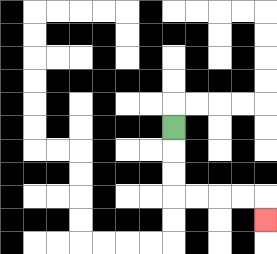{'start': '[7, 5]', 'end': '[11, 9]', 'path_directions': 'D,D,D,R,R,R,R,D', 'path_coordinates': '[[7, 5], [7, 6], [7, 7], [7, 8], [8, 8], [9, 8], [10, 8], [11, 8], [11, 9]]'}